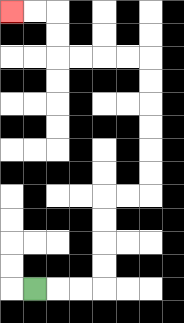{'start': '[1, 12]', 'end': '[0, 0]', 'path_directions': 'R,R,R,U,U,U,U,R,R,U,U,U,U,U,U,L,L,L,L,U,U,L,L', 'path_coordinates': '[[1, 12], [2, 12], [3, 12], [4, 12], [4, 11], [4, 10], [4, 9], [4, 8], [5, 8], [6, 8], [6, 7], [6, 6], [6, 5], [6, 4], [6, 3], [6, 2], [5, 2], [4, 2], [3, 2], [2, 2], [2, 1], [2, 0], [1, 0], [0, 0]]'}